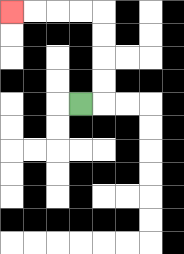{'start': '[3, 4]', 'end': '[0, 0]', 'path_directions': 'R,U,U,U,U,L,L,L,L', 'path_coordinates': '[[3, 4], [4, 4], [4, 3], [4, 2], [4, 1], [4, 0], [3, 0], [2, 0], [1, 0], [0, 0]]'}